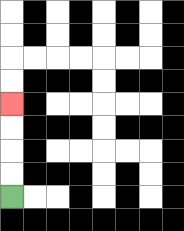{'start': '[0, 8]', 'end': '[0, 4]', 'path_directions': 'U,U,U,U', 'path_coordinates': '[[0, 8], [0, 7], [0, 6], [0, 5], [0, 4]]'}